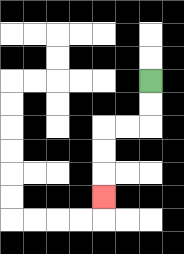{'start': '[6, 3]', 'end': '[4, 8]', 'path_directions': 'D,D,L,L,D,D,D', 'path_coordinates': '[[6, 3], [6, 4], [6, 5], [5, 5], [4, 5], [4, 6], [4, 7], [4, 8]]'}